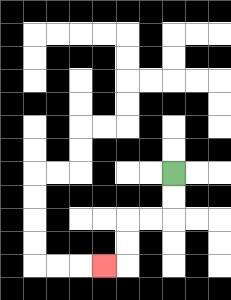{'start': '[7, 7]', 'end': '[4, 11]', 'path_directions': 'D,D,L,L,D,D,L', 'path_coordinates': '[[7, 7], [7, 8], [7, 9], [6, 9], [5, 9], [5, 10], [5, 11], [4, 11]]'}